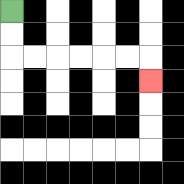{'start': '[0, 0]', 'end': '[6, 3]', 'path_directions': 'D,D,R,R,R,R,R,R,D', 'path_coordinates': '[[0, 0], [0, 1], [0, 2], [1, 2], [2, 2], [3, 2], [4, 2], [5, 2], [6, 2], [6, 3]]'}